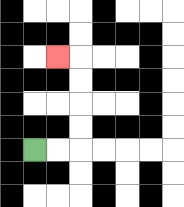{'start': '[1, 6]', 'end': '[2, 2]', 'path_directions': 'R,R,U,U,U,U,L', 'path_coordinates': '[[1, 6], [2, 6], [3, 6], [3, 5], [3, 4], [3, 3], [3, 2], [2, 2]]'}